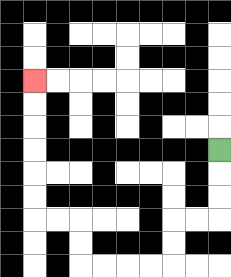{'start': '[9, 6]', 'end': '[1, 3]', 'path_directions': 'D,D,D,L,L,D,D,L,L,L,L,U,U,L,L,U,U,U,U,U,U', 'path_coordinates': '[[9, 6], [9, 7], [9, 8], [9, 9], [8, 9], [7, 9], [7, 10], [7, 11], [6, 11], [5, 11], [4, 11], [3, 11], [3, 10], [3, 9], [2, 9], [1, 9], [1, 8], [1, 7], [1, 6], [1, 5], [1, 4], [1, 3]]'}